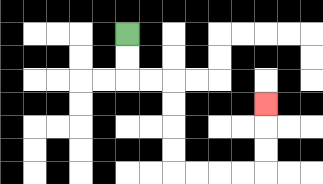{'start': '[5, 1]', 'end': '[11, 4]', 'path_directions': 'D,D,R,R,D,D,D,D,R,R,R,R,U,U,U', 'path_coordinates': '[[5, 1], [5, 2], [5, 3], [6, 3], [7, 3], [7, 4], [7, 5], [7, 6], [7, 7], [8, 7], [9, 7], [10, 7], [11, 7], [11, 6], [11, 5], [11, 4]]'}